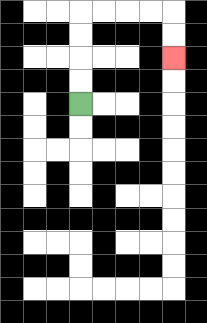{'start': '[3, 4]', 'end': '[7, 2]', 'path_directions': 'U,U,U,U,R,R,R,R,D,D', 'path_coordinates': '[[3, 4], [3, 3], [3, 2], [3, 1], [3, 0], [4, 0], [5, 0], [6, 0], [7, 0], [7, 1], [7, 2]]'}